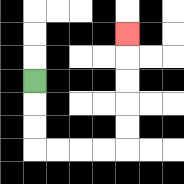{'start': '[1, 3]', 'end': '[5, 1]', 'path_directions': 'D,D,D,R,R,R,R,U,U,U,U,U', 'path_coordinates': '[[1, 3], [1, 4], [1, 5], [1, 6], [2, 6], [3, 6], [4, 6], [5, 6], [5, 5], [5, 4], [5, 3], [5, 2], [5, 1]]'}